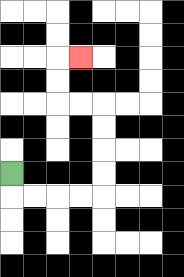{'start': '[0, 7]', 'end': '[3, 2]', 'path_directions': 'D,R,R,R,R,U,U,U,U,L,L,U,U,R', 'path_coordinates': '[[0, 7], [0, 8], [1, 8], [2, 8], [3, 8], [4, 8], [4, 7], [4, 6], [4, 5], [4, 4], [3, 4], [2, 4], [2, 3], [2, 2], [3, 2]]'}